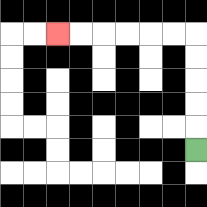{'start': '[8, 6]', 'end': '[2, 1]', 'path_directions': 'U,U,U,U,U,L,L,L,L,L,L', 'path_coordinates': '[[8, 6], [8, 5], [8, 4], [8, 3], [8, 2], [8, 1], [7, 1], [6, 1], [5, 1], [4, 1], [3, 1], [2, 1]]'}